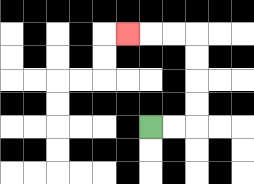{'start': '[6, 5]', 'end': '[5, 1]', 'path_directions': 'R,R,U,U,U,U,L,L,L', 'path_coordinates': '[[6, 5], [7, 5], [8, 5], [8, 4], [8, 3], [8, 2], [8, 1], [7, 1], [6, 1], [5, 1]]'}